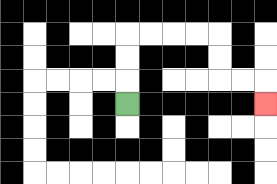{'start': '[5, 4]', 'end': '[11, 4]', 'path_directions': 'U,U,U,R,R,R,R,D,D,R,R,D', 'path_coordinates': '[[5, 4], [5, 3], [5, 2], [5, 1], [6, 1], [7, 1], [8, 1], [9, 1], [9, 2], [9, 3], [10, 3], [11, 3], [11, 4]]'}